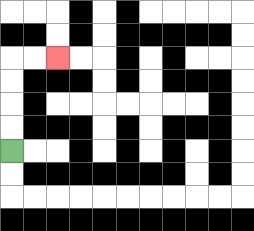{'start': '[0, 6]', 'end': '[2, 2]', 'path_directions': 'U,U,U,U,R,R', 'path_coordinates': '[[0, 6], [0, 5], [0, 4], [0, 3], [0, 2], [1, 2], [2, 2]]'}